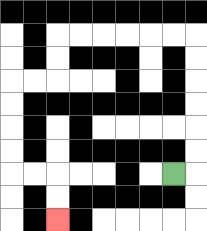{'start': '[7, 7]', 'end': '[2, 9]', 'path_directions': 'R,U,U,U,U,U,U,L,L,L,L,L,L,D,D,L,L,D,D,D,D,R,R,D,D', 'path_coordinates': '[[7, 7], [8, 7], [8, 6], [8, 5], [8, 4], [8, 3], [8, 2], [8, 1], [7, 1], [6, 1], [5, 1], [4, 1], [3, 1], [2, 1], [2, 2], [2, 3], [1, 3], [0, 3], [0, 4], [0, 5], [0, 6], [0, 7], [1, 7], [2, 7], [2, 8], [2, 9]]'}